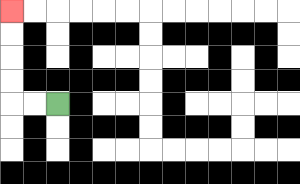{'start': '[2, 4]', 'end': '[0, 0]', 'path_directions': 'L,L,U,U,U,U', 'path_coordinates': '[[2, 4], [1, 4], [0, 4], [0, 3], [0, 2], [0, 1], [0, 0]]'}